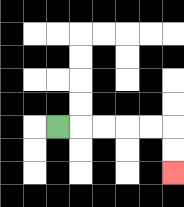{'start': '[2, 5]', 'end': '[7, 7]', 'path_directions': 'R,R,R,R,R,D,D', 'path_coordinates': '[[2, 5], [3, 5], [4, 5], [5, 5], [6, 5], [7, 5], [7, 6], [7, 7]]'}